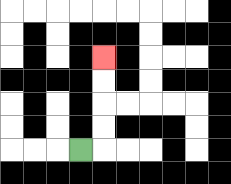{'start': '[3, 6]', 'end': '[4, 2]', 'path_directions': 'R,U,U,U,U', 'path_coordinates': '[[3, 6], [4, 6], [4, 5], [4, 4], [4, 3], [4, 2]]'}